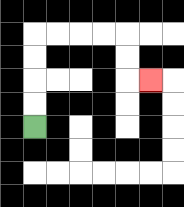{'start': '[1, 5]', 'end': '[6, 3]', 'path_directions': 'U,U,U,U,R,R,R,R,D,D,R', 'path_coordinates': '[[1, 5], [1, 4], [1, 3], [1, 2], [1, 1], [2, 1], [3, 1], [4, 1], [5, 1], [5, 2], [5, 3], [6, 3]]'}